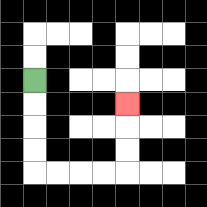{'start': '[1, 3]', 'end': '[5, 4]', 'path_directions': 'D,D,D,D,R,R,R,R,U,U,U', 'path_coordinates': '[[1, 3], [1, 4], [1, 5], [1, 6], [1, 7], [2, 7], [3, 7], [4, 7], [5, 7], [5, 6], [5, 5], [5, 4]]'}